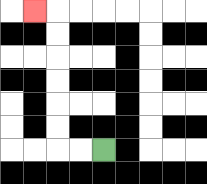{'start': '[4, 6]', 'end': '[1, 0]', 'path_directions': 'L,L,U,U,U,U,U,U,L', 'path_coordinates': '[[4, 6], [3, 6], [2, 6], [2, 5], [2, 4], [2, 3], [2, 2], [2, 1], [2, 0], [1, 0]]'}